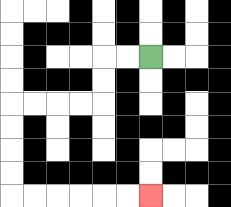{'start': '[6, 2]', 'end': '[6, 8]', 'path_directions': 'L,L,D,D,L,L,L,L,D,D,D,D,R,R,R,R,R,R', 'path_coordinates': '[[6, 2], [5, 2], [4, 2], [4, 3], [4, 4], [3, 4], [2, 4], [1, 4], [0, 4], [0, 5], [0, 6], [0, 7], [0, 8], [1, 8], [2, 8], [3, 8], [4, 8], [5, 8], [6, 8]]'}